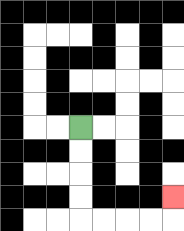{'start': '[3, 5]', 'end': '[7, 8]', 'path_directions': 'D,D,D,D,R,R,R,R,U', 'path_coordinates': '[[3, 5], [3, 6], [3, 7], [3, 8], [3, 9], [4, 9], [5, 9], [6, 9], [7, 9], [7, 8]]'}